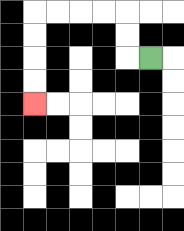{'start': '[6, 2]', 'end': '[1, 4]', 'path_directions': 'L,U,U,L,L,L,L,D,D,D,D', 'path_coordinates': '[[6, 2], [5, 2], [5, 1], [5, 0], [4, 0], [3, 0], [2, 0], [1, 0], [1, 1], [1, 2], [1, 3], [1, 4]]'}